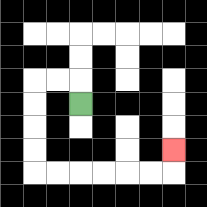{'start': '[3, 4]', 'end': '[7, 6]', 'path_directions': 'U,L,L,D,D,D,D,R,R,R,R,R,R,U', 'path_coordinates': '[[3, 4], [3, 3], [2, 3], [1, 3], [1, 4], [1, 5], [1, 6], [1, 7], [2, 7], [3, 7], [4, 7], [5, 7], [6, 7], [7, 7], [7, 6]]'}